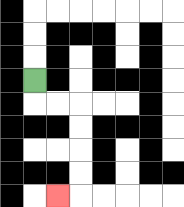{'start': '[1, 3]', 'end': '[2, 8]', 'path_directions': 'D,R,R,D,D,D,D,L', 'path_coordinates': '[[1, 3], [1, 4], [2, 4], [3, 4], [3, 5], [3, 6], [3, 7], [3, 8], [2, 8]]'}